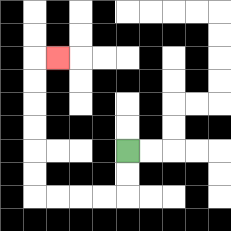{'start': '[5, 6]', 'end': '[2, 2]', 'path_directions': 'D,D,L,L,L,L,U,U,U,U,U,U,R', 'path_coordinates': '[[5, 6], [5, 7], [5, 8], [4, 8], [3, 8], [2, 8], [1, 8], [1, 7], [1, 6], [1, 5], [1, 4], [1, 3], [1, 2], [2, 2]]'}